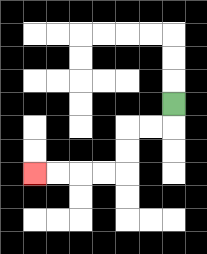{'start': '[7, 4]', 'end': '[1, 7]', 'path_directions': 'D,L,L,D,D,L,L,L,L', 'path_coordinates': '[[7, 4], [7, 5], [6, 5], [5, 5], [5, 6], [5, 7], [4, 7], [3, 7], [2, 7], [1, 7]]'}